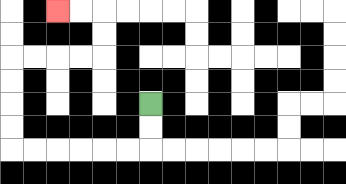{'start': '[6, 4]', 'end': '[2, 0]', 'path_directions': 'D,D,L,L,L,L,L,L,U,U,U,U,R,R,R,R,U,U,L,L', 'path_coordinates': '[[6, 4], [6, 5], [6, 6], [5, 6], [4, 6], [3, 6], [2, 6], [1, 6], [0, 6], [0, 5], [0, 4], [0, 3], [0, 2], [1, 2], [2, 2], [3, 2], [4, 2], [4, 1], [4, 0], [3, 0], [2, 0]]'}